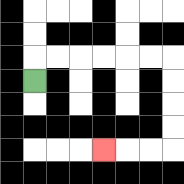{'start': '[1, 3]', 'end': '[4, 6]', 'path_directions': 'U,R,R,R,R,R,R,D,D,D,D,L,L,L', 'path_coordinates': '[[1, 3], [1, 2], [2, 2], [3, 2], [4, 2], [5, 2], [6, 2], [7, 2], [7, 3], [7, 4], [7, 5], [7, 6], [6, 6], [5, 6], [4, 6]]'}